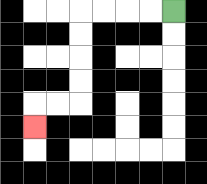{'start': '[7, 0]', 'end': '[1, 5]', 'path_directions': 'L,L,L,L,D,D,D,D,L,L,D', 'path_coordinates': '[[7, 0], [6, 0], [5, 0], [4, 0], [3, 0], [3, 1], [3, 2], [3, 3], [3, 4], [2, 4], [1, 4], [1, 5]]'}